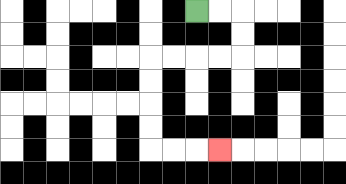{'start': '[8, 0]', 'end': '[9, 6]', 'path_directions': 'R,R,D,D,L,L,L,L,D,D,D,D,R,R,R', 'path_coordinates': '[[8, 0], [9, 0], [10, 0], [10, 1], [10, 2], [9, 2], [8, 2], [7, 2], [6, 2], [6, 3], [6, 4], [6, 5], [6, 6], [7, 6], [8, 6], [9, 6]]'}